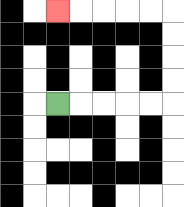{'start': '[2, 4]', 'end': '[2, 0]', 'path_directions': 'R,R,R,R,R,U,U,U,U,L,L,L,L,L', 'path_coordinates': '[[2, 4], [3, 4], [4, 4], [5, 4], [6, 4], [7, 4], [7, 3], [7, 2], [7, 1], [7, 0], [6, 0], [5, 0], [4, 0], [3, 0], [2, 0]]'}